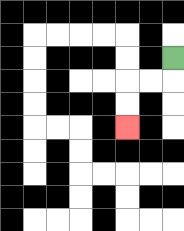{'start': '[7, 2]', 'end': '[5, 5]', 'path_directions': 'D,L,L,D,D', 'path_coordinates': '[[7, 2], [7, 3], [6, 3], [5, 3], [5, 4], [5, 5]]'}